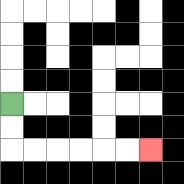{'start': '[0, 4]', 'end': '[6, 6]', 'path_directions': 'D,D,R,R,R,R,R,R', 'path_coordinates': '[[0, 4], [0, 5], [0, 6], [1, 6], [2, 6], [3, 6], [4, 6], [5, 6], [6, 6]]'}